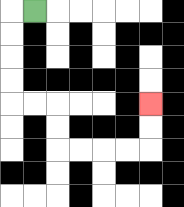{'start': '[1, 0]', 'end': '[6, 4]', 'path_directions': 'L,D,D,D,D,R,R,D,D,R,R,R,R,U,U', 'path_coordinates': '[[1, 0], [0, 0], [0, 1], [0, 2], [0, 3], [0, 4], [1, 4], [2, 4], [2, 5], [2, 6], [3, 6], [4, 6], [5, 6], [6, 6], [6, 5], [6, 4]]'}